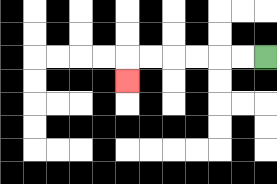{'start': '[11, 2]', 'end': '[5, 3]', 'path_directions': 'L,L,L,L,L,L,D', 'path_coordinates': '[[11, 2], [10, 2], [9, 2], [8, 2], [7, 2], [6, 2], [5, 2], [5, 3]]'}